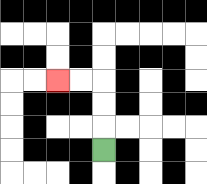{'start': '[4, 6]', 'end': '[2, 3]', 'path_directions': 'U,U,U,L,L', 'path_coordinates': '[[4, 6], [4, 5], [4, 4], [4, 3], [3, 3], [2, 3]]'}